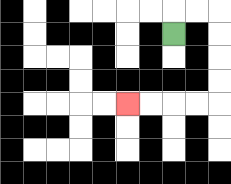{'start': '[7, 1]', 'end': '[5, 4]', 'path_directions': 'U,R,R,D,D,D,D,L,L,L,L', 'path_coordinates': '[[7, 1], [7, 0], [8, 0], [9, 0], [9, 1], [9, 2], [9, 3], [9, 4], [8, 4], [7, 4], [6, 4], [5, 4]]'}